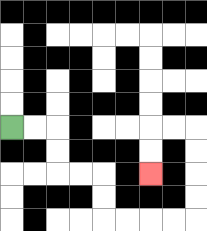{'start': '[0, 5]', 'end': '[6, 7]', 'path_directions': 'R,R,D,D,R,R,D,D,R,R,R,R,U,U,U,U,L,L,D,D', 'path_coordinates': '[[0, 5], [1, 5], [2, 5], [2, 6], [2, 7], [3, 7], [4, 7], [4, 8], [4, 9], [5, 9], [6, 9], [7, 9], [8, 9], [8, 8], [8, 7], [8, 6], [8, 5], [7, 5], [6, 5], [6, 6], [6, 7]]'}